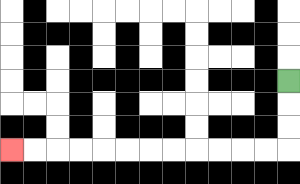{'start': '[12, 3]', 'end': '[0, 6]', 'path_directions': 'D,D,D,L,L,L,L,L,L,L,L,L,L,L,L', 'path_coordinates': '[[12, 3], [12, 4], [12, 5], [12, 6], [11, 6], [10, 6], [9, 6], [8, 6], [7, 6], [6, 6], [5, 6], [4, 6], [3, 6], [2, 6], [1, 6], [0, 6]]'}